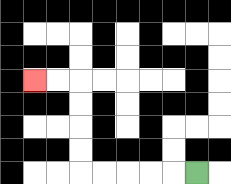{'start': '[8, 7]', 'end': '[1, 3]', 'path_directions': 'L,L,L,L,L,U,U,U,U,L,L', 'path_coordinates': '[[8, 7], [7, 7], [6, 7], [5, 7], [4, 7], [3, 7], [3, 6], [3, 5], [3, 4], [3, 3], [2, 3], [1, 3]]'}